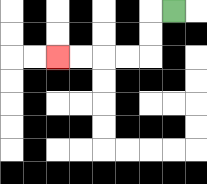{'start': '[7, 0]', 'end': '[2, 2]', 'path_directions': 'L,D,D,L,L,L,L', 'path_coordinates': '[[7, 0], [6, 0], [6, 1], [6, 2], [5, 2], [4, 2], [3, 2], [2, 2]]'}